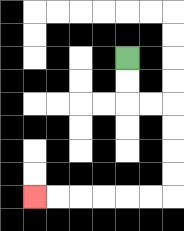{'start': '[5, 2]', 'end': '[1, 8]', 'path_directions': 'D,D,R,R,D,D,D,D,L,L,L,L,L,L', 'path_coordinates': '[[5, 2], [5, 3], [5, 4], [6, 4], [7, 4], [7, 5], [7, 6], [7, 7], [7, 8], [6, 8], [5, 8], [4, 8], [3, 8], [2, 8], [1, 8]]'}